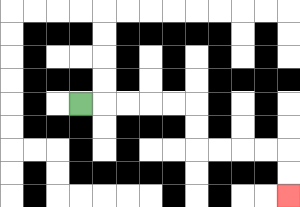{'start': '[3, 4]', 'end': '[12, 8]', 'path_directions': 'R,R,R,R,R,D,D,R,R,R,R,D,D', 'path_coordinates': '[[3, 4], [4, 4], [5, 4], [6, 4], [7, 4], [8, 4], [8, 5], [8, 6], [9, 6], [10, 6], [11, 6], [12, 6], [12, 7], [12, 8]]'}